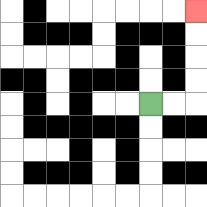{'start': '[6, 4]', 'end': '[8, 0]', 'path_directions': 'R,R,U,U,U,U', 'path_coordinates': '[[6, 4], [7, 4], [8, 4], [8, 3], [8, 2], [8, 1], [8, 0]]'}